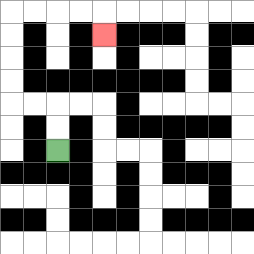{'start': '[2, 6]', 'end': '[4, 1]', 'path_directions': 'U,U,L,L,U,U,U,U,R,R,R,R,D', 'path_coordinates': '[[2, 6], [2, 5], [2, 4], [1, 4], [0, 4], [0, 3], [0, 2], [0, 1], [0, 0], [1, 0], [2, 0], [3, 0], [4, 0], [4, 1]]'}